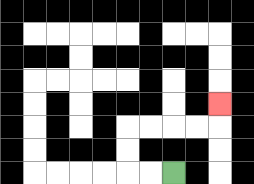{'start': '[7, 7]', 'end': '[9, 4]', 'path_directions': 'L,L,U,U,R,R,R,R,U', 'path_coordinates': '[[7, 7], [6, 7], [5, 7], [5, 6], [5, 5], [6, 5], [7, 5], [8, 5], [9, 5], [9, 4]]'}